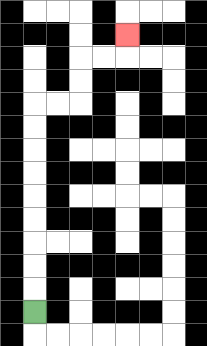{'start': '[1, 13]', 'end': '[5, 1]', 'path_directions': 'U,U,U,U,U,U,U,U,U,R,R,U,U,R,R,U', 'path_coordinates': '[[1, 13], [1, 12], [1, 11], [1, 10], [1, 9], [1, 8], [1, 7], [1, 6], [1, 5], [1, 4], [2, 4], [3, 4], [3, 3], [3, 2], [4, 2], [5, 2], [5, 1]]'}